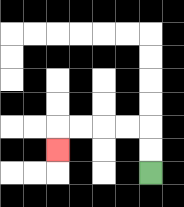{'start': '[6, 7]', 'end': '[2, 6]', 'path_directions': 'U,U,L,L,L,L,D', 'path_coordinates': '[[6, 7], [6, 6], [6, 5], [5, 5], [4, 5], [3, 5], [2, 5], [2, 6]]'}